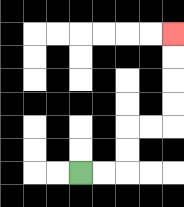{'start': '[3, 7]', 'end': '[7, 1]', 'path_directions': 'R,R,U,U,R,R,U,U,U,U', 'path_coordinates': '[[3, 7], [4, 7], [5, 7], [5, 6], [5, 5], [6, 5], [7, 5], [7, 4], [7, 3], [7, 2], [7, 1]]'}